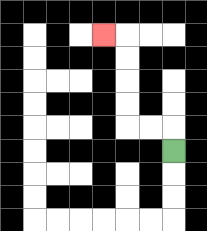{'start': '[7, 6]', 'end': '[4, 1]', 'path_directions': 'U,L,L,U,U,U,U,L', 'path_coordinates': '[[7, 6], [7, 5], [6, 5], [5, 5], [5, 4], [5, 3], [5, 2], [5, 1], [4, 1]]'}